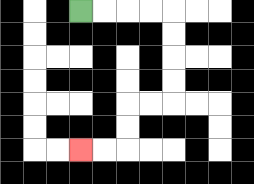{'start': '[3, 0]', 'end': '[3, 6]', 'path_directions': 'R,R,R,R,D,D,D,D,L,L,D,D,L,L', 'path_coordinates': '[[3, 0], [4, 0], [5, 0], [6, 0], [7, 0], [7, 1], [7, 2], [7, 3], [7, 4], [6, 4], [5, 4], [5, 5], [5, 6], [4, 6], [3, 6]]'}